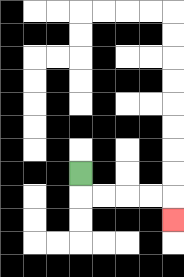{'start': '[3, 7]', 'end': '[7, 9]', 'path_directions': 'D,R,R,R,R,D', 'path_coordinates': '[[3, 7], [3, 8], [4, 8], [5, 8], [6, 8], [7, 8], [7, 9]]'}